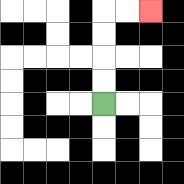{'start': '[4, 4]', 'end': '[6, 0]', 'path_directions': 'U,U,U,U,R,R', 'path_coordinates': '[[4, 4], [4, 3], [4, 2], [4, 1], [4, 0], [5, 0], [6, 0]]'}